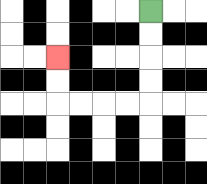{'start': '[6, 0]', 'end': '[2, 2]', 'path_directions': 'D,D,D,D,L,L,L,L,U,U', 'path_coordinates': '[[6, 0], [6, 1], [6, 2], [6, 3], [6, 4], [5, 4], [4, 4], [3, 4], [2, 4], [2, 3], [2, 2]]'}